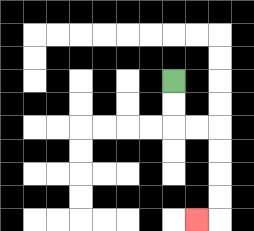{'start': '[7, 3]', 'end': '[8, 9]', 'path_directions': 'D,D,R,R,D,D,D,D,L', 'path_coordinates': '[[7, 3], [7, 4], [7, 5], [8, 5], [9, 5], [9, 6], [9, 7], [9, 8], [9, 9], [8, 9]]'}